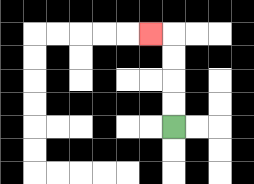{'start': '[7, 5]', 'end': '[6, 1]', 'path_directions': 'U,U,U,U,L', 'path_coordinates': '[[7, 5], [7, 4], [7, 3], [7, 2], [7, 1], [6, 1]]'}